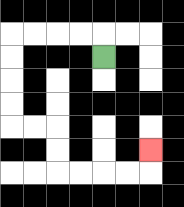{'start': '[4, 2]', 'end': '[6, 6]', 'path_directions': 'U,L,L,L,L,D,D,D,D,R,R,D,D,R,R,R,R,U', 'path_coordinates': '[[4, 2], [4, 1], [3, 1], [2, 1], [1, 1], [0, 1], [0, 2], [0, 3], [0, 4], [0, 5], [1, 5], [2, 5], [2, 6], [2, 7], [3, 7], [4, 7], [5, 7], [6, 7], [6, 6]]'}